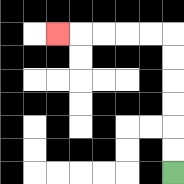{'start': '[7, 7]', 'end': '[2, 1]', 'path_directions': 'U,U,U,U,U,U,L,L,L,L,L', 'path_coordinates': '[[7, 7], [7, 6], [7, 5], [7, 4], [7, 3], [7, 2], [7, 1], [6, 1], [5, 1], [4, 1], [3, 1], [2, 1]]'}